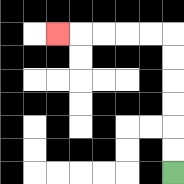{'start': '[7, 7]', 'end': '[2, 1]', 'path_directions': 'U,U,U,U,U,U,L,L,L,L,L', 'path_coordinates': '[[7, 7], [7, 6], [7, 5], [7, 4], [7, 3], [7, 2], [7, 1], [6, 1], [5, 1], [4, 1], [3, 1], [2, 1]]'}